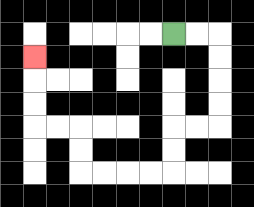{'start': '[7, 1]', 'end': '[1, 2]', 'path_directions': 'R,R,D,D,D,D,L,L,D,D,L,L,L,L,U,U,L,L,U,U,U', 'path_coordinates': '[[7, 1], [8, 1], [9, 1], [9, 2], [9, 3], [9, 4], [9, 5], [8, 5], [7, 5], [7, 6], [7, 7], [6, 7], [5, 7], [4, 7], [3, 7], [3, 6], [3, 5], [2, 5], [1, 5], [1, 4], [1, 3], [1, 2]]'}